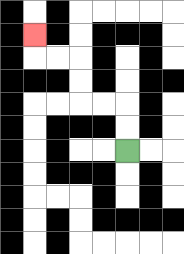{'start': '[5, 6]', 'end': '[1, 1]', 'path_directions': 'U,U,L,L,U,U,L,L,U', 'path_coordinates': '[[5, 6], [5, 5], [5, 4], [4, 4], [3, 4], [3, 3], [3, 2], [2, 2], [1, 2], [1, 1]]'}